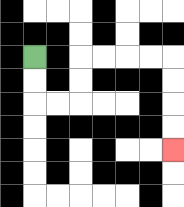{'start': '[1, 2]', 'end': '[7, 6]', 'path_directions': 'D,D,R,R,U,U,R,R,R,R,D,D,D,D', 'path_coordinates': '[[1, 2], [1, 3], [1, 4], [2, 4], [3, 4], [3, 3], [3, 2], [4, 2], [5, 2], [6, 2], [7, 2], [7, 3], [7, 4], [7, 5], [7, 6]]'}